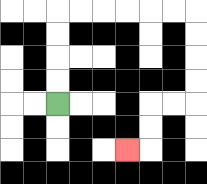{'start': '[2, 4]', 'end': '[5, 6]', 'path_directions': 'U,U,U,U,R,R,R,R,R,R,D,D,D,D,L,L,D,D,L', 'path_coordinates': '[[2, 4], [2, 3], [2, 2], [2, 1], [2, 0], [3, 0], [4, 0], [5, 0], [6, 0], [7, 0], [8, 0], [8, 1], [8, 2], [8, 3], [8, 4], [7, 4], [6, 4], [6, 5], [6, 6], [5, 6]]'}